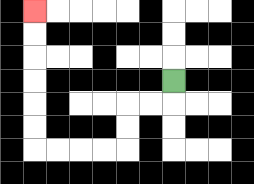{'start': '[7, 3]', 'end': '[1, 0]', 'path_directions': 'D,L,L,D,D,L,L,L,L,U,U,U,U,U,U', 'path_coordinates': '[[7, 3], [7, 4], [6, 4], [5, 4], [5, 5], [5, 6], [4, 6], [3, 6], [2, 6], [1, 6], [1, 5], [1, 4], [1, 3], [1, 2], [1, 1], [1, 0]]'}